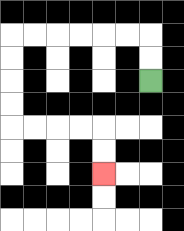{'start': '[6, 3]', 'end': '[4, 7]', 'path_directions': 'U,U,L,L,L,L,L,L,D,D,D,D,R,R,R,R,D,D', 'path_coordinates': '[[6, 3], [6, 2], [6, 1], [5, 1], [4, 1], [3, 1], [2, 1], [1, 1], [0, 1], [0, 2], [0, 3], [0, 4], [0, 5], [1, 5], [2, 5], [3, 5], [4, 5], [4, 6], [4, 7]]'}